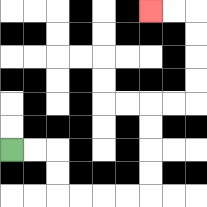{'start': '[0, 6]', 'end': '[6, 0]', 'path_directions': 'R,R,D,D,R,R,R,R,U,U,U,U,R,R,U,U,U,U,L,L', 'path_coordinates': '[[0, 6], [1, 6], [2, 6], [2, 7], [2, 8], [3, 8], [4, 8], [5, 8], [6, 8], [6, 7], [6, 6], [6, 5], [6, 4], [7, 4], [8, 4], [8, 3], [8, 2], [8, 1], [8, 0], [7, 0], [6, 0]]'}